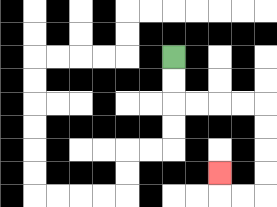{'start': '[7, 2]', 'end': '[9, 7]', 'path_directions': 'D,D,R,R,R,R,D,D,D,D,L,L,U', 'path_coordinates': '[[7, 2], [7, 3], [7, 4], [8, 4], [9, 4], [10, 4], [11, 4], [11, 5], [11, 6], [11, 7], [11, 8], [10, 8], [9, 8], [9, 7]]'}